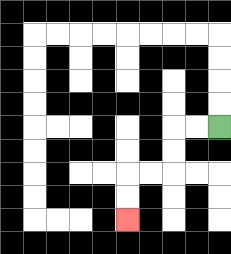{'start': '[9, 5]', 'end': '[5, 9]', 'path_directions': 'L,L,D,D,L,L,D,D', 'path_coordinates': '[[9, 5], [8, 5], [7, 5], [7, 6], [7, 7], [6, 7], [5, 7], [5, 8], [5, 9]]'}